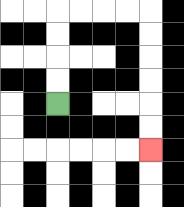{'start': '[2, 4]', 'end': '[6, 6]', 'path_directions': 'U,U,U,U,R,R,R,R,D,D,D,D,D,D', 'path_coordinates': '[[2, 4], [2, 3], [2, 2], [2, 1], [2, 0], [3, 0], [4, 0], [5, 0], [6, 0], [6, 1], [6, 2], [6, 3], [6, 4], [6, 5], [6, 6]]'}